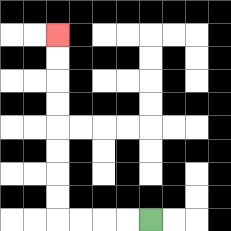{'start': '[6, 9]', 'end': '[2, 1]', 'path_directions': 'L,L,L,L,U,U,U,U,U,U,U,U', 'path_coordinates': '[[6, 9], [5, 9], [4, 9], [3, 9], [2, 9], [2, 8], [2, 7], [2, 6], [2, 5], [2, 4], [2, 3], [2, 2], [2, 1]]'}